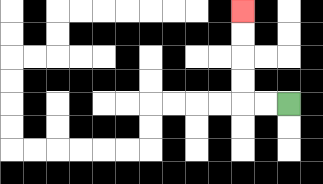{'start': '[12, 4]', 'end': '[10, 0]', 'path_directions': 'L,L,U,U,U,U', 'path_coordinates': '[[12, 4], [11, 4], [10, 4], [10, 3], [10, 2], [10, 1], [10, 0]]'}